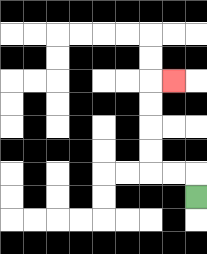{'start': '[8, 8]', 'end': '[7, 3]', 'path_directions': 'U,L,L,U,U,U,U,R', 'path_coordinates': '[[8, 8], [8, 7], [7, 7], [6, 7], [6, 6], [6, 5], [6, 4], [6, 3], [7, 3]]'}